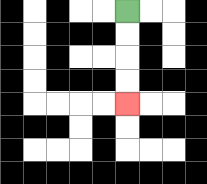{'start': '[5, 0]', 'end': '[5, 4]', 'path_directions': 'D,D,D,D', 'path_coordinates': '[[5, 0], [5, 1], [5, 2], [5, 3], [5, 4]]'}